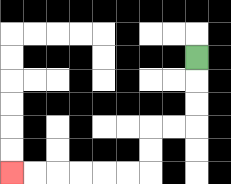{'start': '[8, 2]', 'end': '[0, 7]', 'path_directions': 'D,D,D,L,L,D,D,L,L,L,L,L,L', 'path_coordinates': '[[8, 2], [8, 3], [8, 4], [8, 5], [7, 5], [6, 5], [6, 6], [6, 7], [5, 7], [4, 7], [3, 7], [2, 7], [1, 7], [0, 7]]'}